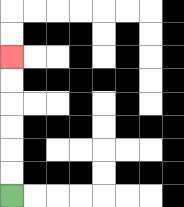{'start': '[0, 8]', 'end': '[0, 2]', 'path_directions': 'U,U,U,U,U,U', 'path_coordinates': '[[0, 8], [0, 7], [0, 6], [0, 5], [0, 4], [0, 3], [0, 2]]'}